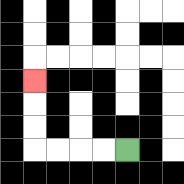{'start': '[5, 6]', 'end': '[1, 3]', 'path_directions': 'L,L,L,L,U,U,U', 'path_coordinates': '[[5, 6], [4, 6], [3, 6], [2, 6], [1, 6], [1, 5], [1, 4], [1, 3]]'}